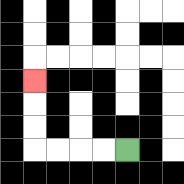{'start': '[5, 6]', 'end': '[1, 3]', 'path_directions': 'L,L,L,L,U,U,U', 'path_coordinates': '[[5, 6], [4, 6], [3, 6], [2, 6], [1, 6], [1, 5], [1, 4], [1, 3]]'}